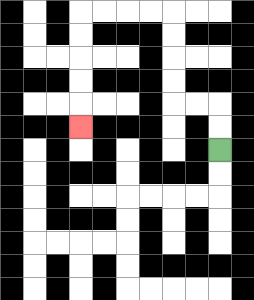{'start': '[9, 6]', 'end': '[3, 5]', 'path_directions': 'U,U,L,L,U,U,U,U,L,L,L,L,D,D,D,D,D', 'path_coordinates': '[[9, 6], [9, 5], [9, 4], [8, 4], [7, 4], [7, 3], [7, 2], [7, 1], [7, 0], [6, 0], [5, 0], [4, 0], [3, 0], [3, 1], [3, 2], [3, 3], [3, 4], [3, 5]]'}